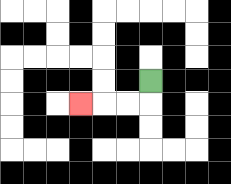{'start': '[6, 3]', 'end': '[3, 4]', 'path_directions': 'D,L,L,L', 'path_coordinates': '[[6, 3], [6, 4], [5, 4], [4, 4], [3, 4]]'}